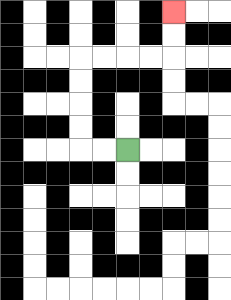{'start': '[5, 6]', 'end': '[7, 0]', 'path_directions': 'L,L,U,U,U,U,R,R,R,R,U,U', 'path_coordinates': '[[5, 6], [4, 6], [3, 6], [3, 5], [3, 4], [3, 3], [3, 2], [4, 2], [5, 2], [6, 2], [7, 2], [7, 1], [7, 0]]'}